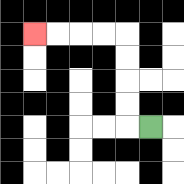{'start': '[6, 5]', 'end': '[1, 1]', 'path_directions': 'L,U,U,U,U,L,L,L,L', 'path_coordinates': '[[6, 5], [5, 5], [5, 4], [5, 3], [5, 2], [5, 1], [4, 1], [3, 1], [2, 1], [1, 1]]'}